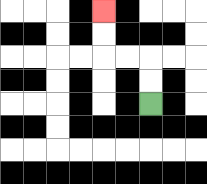{'start': '[6, 4]', 'end': '[4, 0]', 'path_directions': 'U,U,L,L,U,U', 'path_coordinates': '[[6, 4], [6, 3], [6, 2], [5, 2], [4, 2], [4, 1], [4, 0]]'}